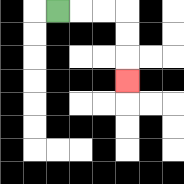{'start': '[2, 0]', 'end': '[5, 3]', 'path_directions': 'R,R,R,D,D,D', 'path_coordinates': '[[2, 0], [3, 0], [4, 0], [5, 0], [5, 1], [5, 2], [5, 3]]'}